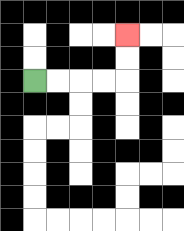{'start': '[1, 3]', 'end': '[5, 1]', 'path_directions': 'R,R,R,R,U,U', 'path_coordinates': '[[1, 3], [2, 3], [3, 3], [4, 3], [5, 3], [5, 2], [5, 1]]'}